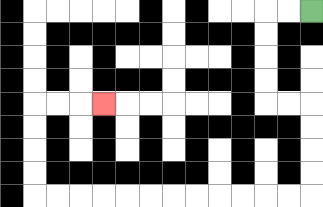{'start': '[13, 0]', 'end': '[4, 4]', 'path_directions': 'L,L,D,D,D,D,R,R,D,D,D,D,L,L,L,L,L,L,L,L,L,L,L,L,U,U,U,U,R,R,R', 'path_coordinates': '[[13, 0], [12, 0], [11, 0], [11, 1], [11, 2], [11, 3], [11, 4], [12, 4], [13, 4], [13, 5], [13, 6], [13, 7], [13, 8], [12, 8], [11, 8], [10, 8], [9, 8], [8, 8], [7, 8], [6, 8], [5, 8], [4, 8], [3, 8], [2, 8], [1, 8], [1, 7], [1, 6], [1, 5], [1, 4], [2, 4], [3, 4], [4, 4]]'}